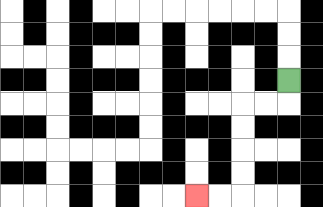{'start': '[12, 3]', 'end': '[8, 8]', 'path_directions': 'D,L,L,D,D,D,D,L,L', 'path_coordinates': '[[12, 3], [12, 4], [11, 4], [10, 4], [10, 5], [10, 6], [10, 7], [10, 8], [9, 8], [8, 8]]'}